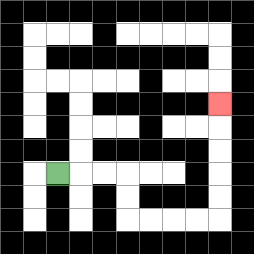{'start': '[2, 7]', 'end': '[9, 4]', 'path_directions': 'R,R,R,D,D,R,R,R,R,U,U,U,U,U', 'path_coordinates': '[[2, 7], [3, 7], [4, 7], [5, 7], [5, 8], [5, 9], [6, 9], [7, 9], [8, 9], [9, 9], [9, 8], [9, 7], [9, 6], [9, 5], [9, 4]]'}